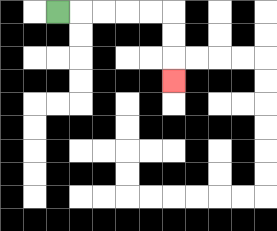{'start': '[2, 0]', 'end': '[7, 3]', 'path_directions': 'R,R,R,R,R,D,D,D', 'path_coordinates': '[[2, 0], [3, 0], [4, 0], [5, 0], [6, 0], [7, 0], [7, 1], [7, 2], [7, 3]]'}